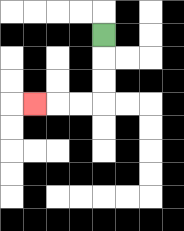{'start': '[4, 1]', 'end': '[1, 4]', 'path_directions': 'D,D,D,L,L,L', 'path_coordinates': '[[4, 1], [4, 2], [4, 3], [4, 4], [3, 4], [2, 4], [1, 4]]'}